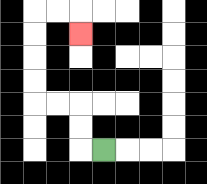{'start': '[4, 6]', 'end': '[3, 1]', 'path_directions': 'L,U,U,L,L,U,U,U,U,R,R,D', 'path_coordinates': '[[4, 6], [3, 6], [3, 5], [3, 4], [2, 4], [1, 4], [1, 3], [1, 2], [1, 1], [1, 0], [2, 0], [3, 0], [3, 1]]'}